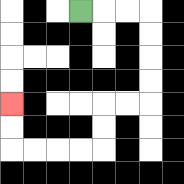{'start': '[3, 0]', 'end': '[0, 4]', 'path_directions': 'R,R,R,D,D,D,D,L,L,D,D,L,L,L,L,U,U', 'path_coordinates': '[[3, 0], [4, 0], [5, 0], [6, 0], [6, 1], [6, 2], [6, 3], [6, 4], [5, 4], [4, 4], [4, 5], [4, 6], [3, 6], [2, 6], [1, 6], [0, 6], [0, 5], [0, 4]]'}